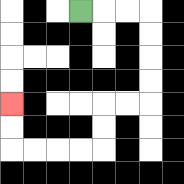{'start': '[3, 0]', 'end': '[0, 4]', 'path_directions': 'R,R,R,D,D,D,D,L,L,D,D,L,L,L,L,U,U', 'path_coordinates': '[[3, 0], [4, 0], [5, 0], [6, 0], [6, 1], [6, 2], [6, 3], [6, 4], [5, 4], [4, 4], [4, 5], [4, 6], [3, 6], [2, 6], [1, 6], [0, 6], [0, 5], [0, 4]]'}